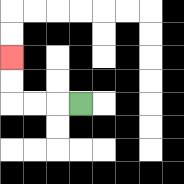{'start': '[3, 4]', 'end': '[0, 2]', 'path_directions': 'L,L,L,U,U', 'path_coordinates': '[[3, 4], [2, 4], [1, 4], [0, 4], [0, 3], [0, 2]]'}